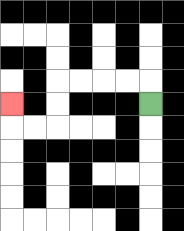{'start': '[6, 4]', 'end': '[0, 4]', 'path_directions': 'U,L,L,L,L,D,D,L,L,U', 'path_coordinates': '[[6, 4], [6, 3], [5, 3], [4, 3], [3, 3], [2, 3], [2, 4], [2, 5], [1, 5], [0, 5], [0, 4]]'}